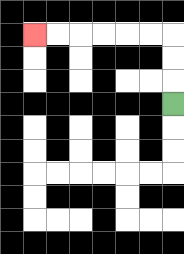{'start': '[7, 4]', 'end': '[1, 1]', 'path_directions': 'U,U,U,L,L,L,L,L,L', 'path_coordinates': '[[7, 4], [7, 3], [7, 2], [7, 1], [6, 1], [5, 1], [4, 1], [3, 1], [2, 1], [1, 1]]'}